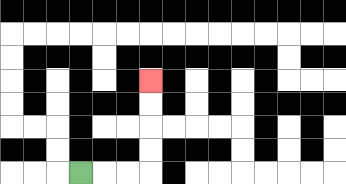{'start': '[3, 7]', 'end': '[6, 3]', 'path_directions': 'R,R,R,U,U,U,U', 'path_coordinates': '[[3, 7], [4, 7], [5, 7], [6, 7], [6, 6], [6, 5], [6, 4], [6, 3]]'}